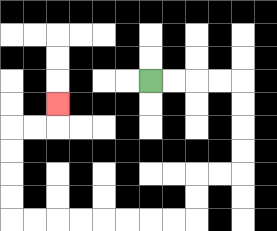{'start': '[6, 3]', 'end': '[2, 4]', 'path_directions': 'R,R,R,R,D,D,D,D,L,L,D,D,L,L,L,L,L,L,L,L,U,U,U,U,R,R,U', 'path_coordinates': '[[6, 3], [7, 3], [8, 3], [9, 3], [10, 3], [10, 4], [10, 5], [10, 6], [10, 7], [9, 7], [8, 7], [8, 8], [8, 9], [7, 9], [6, 9], [5, 9], [4, 9], [3, 9], [2, 9], [1, 9], [0, 9], [0, 8], [0, 7], [0, 6], [0, 5], [1, 5], [2, 5], [2, 4]]'}